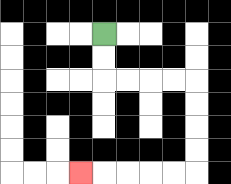{'start': '[4, 1]', 'end': '[3, 7]', 'path_directions': 'D,D,R,R,R,R,D,D,D,D,L,L,L,L,L', 'path_coordinates': '[[4, 1], [4, 2], [4, 3], [5, 3], [6, 3], [7, 3], [8, 3], [8, 4], [8, 5], [8, 6], [8, 7], [7, 7], [6, 7], [5, 7], [4, 7], [3, 7]]'}